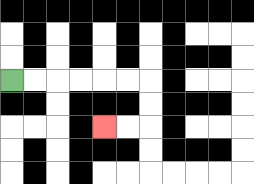{'start': '[0, 3]', 'end': '[4, 5]', 'path_directions': 'R,R,R,R,R,R,D,D,L,L', 'path_coordinates': '[[0, 3], [1, 3], [2, 3], [3, 3], [4, 3], [5, 3], [6, 3], [6, 4], [6, 5], [5, 5], [4, 5]]'}